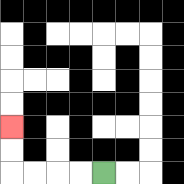{'start': '[4, 7]', 'end': '[0, 5]', 'path_directions': 'L,L,L,L,U,U', 'path_coordinates': '[[4, 7], [3, 7], [2, 7], [1, 7], [0, 7], [0, 6], [0, 5]]'}